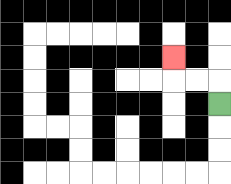{'start': '[9, 4]', 'end': '[7, 2]', 'path_directions': 'U,L,L,U', 'path_coordinates': '[[9, 4], [9, 3], [8, 3], [7, 3], [7, 2]]'}